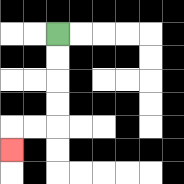{'start': '[2, 1]', 'end': '[0, 6]', 'path_directions': 'D,D,D,D,L,L,D', 'path_coordinates': '[[2, 1], [2, 2], [2, 3], [2, 4], [2, 5], [1, 5], [0, 5], [0, 6]]'}